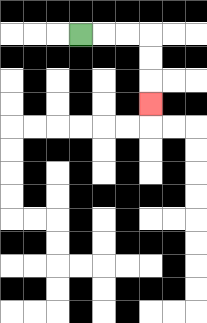{'start': '[3, 1]', 'end': '[6, 4]', 'path_directions': 'R,R,R,D,D,D', 'path_coordinates': '[[3, 1], [4, 1], [5, 1], [6, 1], [6, 2], [6, 3], [6, 4]]'}